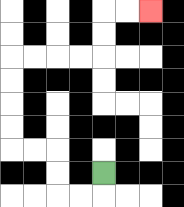{'start': '[4, 7]', 'end': '[6, 0]', 'path_directions': 'D,L,L,U,U,L,L,U,U,U,U,R,R,R,R,U,U,R,R', 'path_coordinates': '[[4, 7], [4, 8], [3, 8], [2, 8], [2, 7], [2, 6], [1, 6], [0, 6], [0, 5], [0, 4], [0, 3], [0, 2], [1, 2], [2, 2], [3, 2], [4, 2], [4, 1], [4, 0], [5, 0], [6, 0]]'}